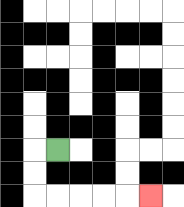{'start': '[2, 6]', 'end': '[6, 8]', 'path_directions': 'L,D,D,R,R,R,R,R', 'path_coordinates': '[[2, 6], [1, 6], [1, 7], [1, 8], [2, 8], [3, 8], [4, 8], [5, 8], [6, 8]]'}